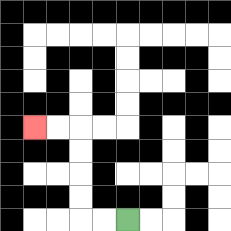{'start': '[5, 9]', 'end': '[1, 5]', 'path_directions': 'L,L,U,U,U,U,L,L', 'path_coordinates': '[[5, 9], [4, 9], [3, 9], [3, 8], [3, 7], [3, 6], [3, 5], [2, 5], [1, 5]]'}